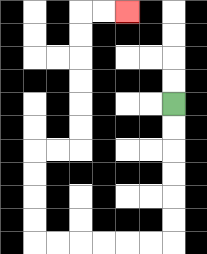{'start': '[7, 4]', 'end': '[5, 0]', 'path_directions': 'D,D,D,D,D,D,L,L,L,L,L,L,U,U,U,U,R,R,U,U,U,U,U,U,R,R', 'path_coordinates': '[[7, 4], [7, 5], [7, 6], [7, 7], [7, 8], [7, 9], [7, 10], [6, 10], [5, 10], [4, 10], [3, 10], [2, 10], [1, 10], [1, 9], [1, 8], [1, 7], [1, 6], [2, 6], [3, 6], [3, 5], [3, 4], [3, 3], [3, 2], [3, 1], [3, 0], [4, 0], [5, 0]]'}